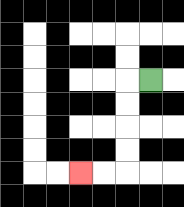{'start': '[6, 3]', 'end': '[3, 7]', 'path_directions': 'L,D,D,D,D,L,L', 'path_coordinates': '[[6, 3], [5, 3], [5, 4], [5, 5], [5, 6], [5, 7], [4, 7], [3, 7]]'}